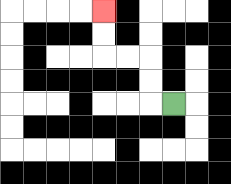{'start': '[7, 4]', 'end': '[4, 0]', 'path_directions': 'L,U,U,L,L,U,U', 'path_coordinates': '[[7, 4], [6, 4], [6, 3], [6, 2], [5, 2], [4, 2], [4, 1], [4, 0]]'}